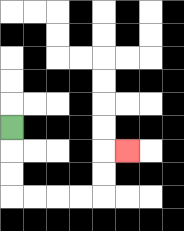{'start': '[0, 5]', 'end': '[5, 6]', 'path_directions': 'D,D,D,R,R,R,R,U,U,R', 'path_coordinates': '[[0, 5], [0, 6], [0, 7], [0, 8], [1, 8], [2, 8], [3, 8], [4, 8], [4, 7], [4, 6], [5, 6]]'}